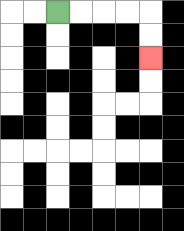{'start': '[2, 0]', 'end': '[6, 2]', 'path_directions': 'R,R,R,R,D,D', 'path_coordinates': '[[2, 0], [3, 0], [4, 0], [5, 0], [6, 0], [6, 1], [6, 2]]'}